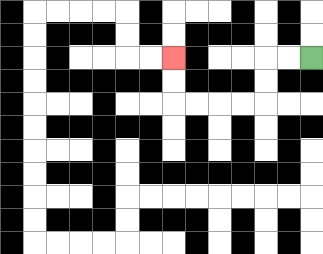{'start': '[13, 2]', 'end': '[7, 2]', 'path_directions': 'L,L,D,D,L,L,L,L,U,U', 'path_coordinates': '[[13, 2], [12, 2], [11, 2], [11, 3], [11, 4], [10, 4], [9, 4], [8, 4], [7, 4], [7, 3], [7, 2]]'}